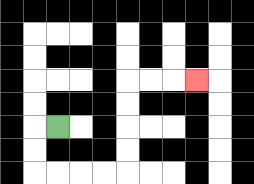{'start': '[2, 5]', 'end': '[8, 3]', 'path_directions': 'L,D,D,R,R,R,R,U,U,U,U,R,R,R', 'path_coordinates': '[[2, 5], [1, 5], [1, 6], [1, 7], [2, 7], [3, 7], [4, 7], [5, 7], [5, 6], [5, 5], [5, 4], [5, 3], [6, 3], [7, 3], [8, 3]]'}